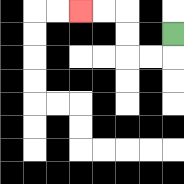{'start': '[7, 1]', 'end': '[3, 0]', 'path_directions': 'D,L,L,U,U,L,L', 'path_coordinates': '[[7, 1], [7, 2], [6, 2], [5, 2], [5, 1], [5, 0], [4, 0], [3, 0]]'}